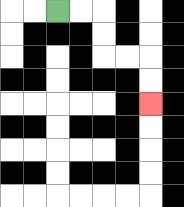{'start': '[2, 0]', 'end': '[6, 4]', 'path_directions': 'R,R,D,D,R,R,D,D', 'path_coordinates': '[[2, 0], [3, 0], [4, 0], [4, 1], [4, 2], [5, 2], [6, 2], [6, 3], [6, 4]]'}